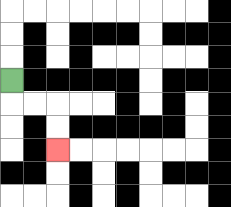{'start': '[0, 3]', 'end': '[2, 6]', 'path_directions': 'D,R,R,D,D', 'path_coordinates': '[[0, 3], [0, 4], [1, 4], [2, 4], [2, 5], [2, 6]]'}